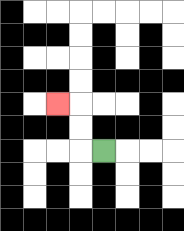{'start': '[4, 6]', 'end': '[2, 4]', 'path_directions': 'L,U,U,L', 'path_coordinates': '[[4, 6], [3, 6], [3, 5], [3, 4], [2, 4]]'}